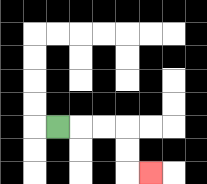{'start': '[2, 5]', 'end': '[6, 7]', 'path_directions': 'R,R,R,D,D,R', 'path_coordinates': '[[2, 5], [3, 5], [4, 5], [5, 5], [5, 6], [5, 7], [6, 7]]'}